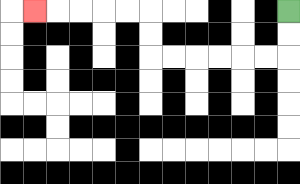{'start': '[12, 0]', 'end': '[1, 0]', 'path_directions': 'D,D,L,L,L,L,L,L,U,U,L,L,L,L,L', 'path_coordinates': '[[12, 0], [12, 1], [12, 2], [11, 2], [10, 2], [9, 2], [8, 2], [7, 2], [6, 2], [6, 1], [6, 0], [5, 0], [4, 0], [3, 0], [2, 0], [1, 0]]'}